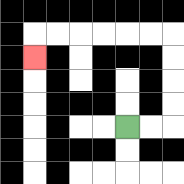{'start': '[5, 5]', 'end': '[1, 2]', 'path_directions': 'R,R,U,U,U,U,L,L,L,L,L,L,D', 'path_coordinates': '[[5, 5], [6, 5], [7, 5], [7, 4], [7, 3], [7, 2], [7, 1], [6, 1], [5, 1], [4, 1], [3, 1], [2, 1], [1, 1], [1, 2]]'}